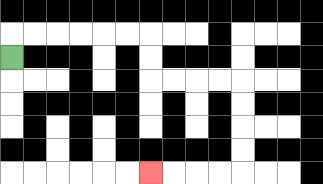{'start': '[0, 2]', 'end': '[6, 7]', 'path_directions': 'U,R,R,R,R,R,R,D,D,R,R,R,R,D,D,D,D,L,L,L,L', 'path_coordinates': '[[0, 2], [0, 1], [1, 1], [2, 1], [3, 1], [4, 1], [5, 1], [6, 1], [6, 2], [6, 3], [7, 3], [8, 3], [9, 3], [10, 3], [10, 4], [10, 5], [10, 6], [10, 7], [9, 7], [8, 7], [7, 7], [6, 7]]'}